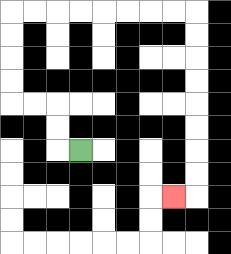{'start': '[3, 6]', 'end': '[7, 8]', 'path_directions': 'L,U,U,L,L,U,U,U,U,R,R,R,R,R,R,R,R,D,D,D,D,D,D,D,D,L', 'path_coordinates': '[[3, 6], [2, 6], [2, 5], [2, 4], [1, 4], [0, 4], [0, 3], [0, 2], [0, 1], [0, 0], [1, 0], [2, 0], [3, 0], [4, 0], [5, 0], [6, 0], [7, 0], [8, 0], [8, 1], [8, 2], [8, 3], [8, 4], [8, 5], [8, 6], [8, 7], [8, 8], [7, 8]]'}